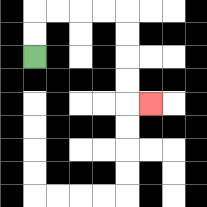{'start': '[1, 2]', 'end': '[6, 4]', 'path_directions': 'U,U,R,R,R,R,D,D,D,D,R', 'path_coordinates': '[[1, 2], [1, 1], [1, 0], [2, 0], [3, 0], [4, 0], [5, 0], [5, 1], [5, 2], [5, 3], [5, 4], [6, 4]]'}